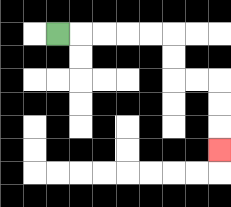{'start': '[2, 1]', 'end': '[9, 6]', 'path_directions': 'R,R,R,R,R,D,D,R,R,D,D,D', 'path_coordinates': '[[2, 1], [3, 1], [4, 1], [5, 1], [6, 1], [7, 1], [7, 2], [7, 3], [8, 3], [9, 3], [9, 4], [9, 5], [9, 6]]'}